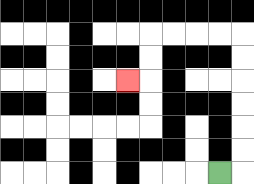{'start': '[9, 7]', 'end': '[5, 3]', 'path_directions': 'R,U,U,U,U,U,U,L,L,L,L,D,D,L', 'path_coordinates': '[[9, 7], [10, 7], [10, 6], [10, 5], [10, 4], [10, 3], [10, 2], [10, 1], [9, 1], [8, 1], [7, 1], [6, 1], [6, 2], [6, 3], [5, 3]]'}